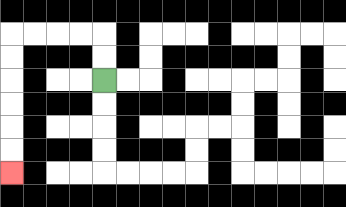{'start': '[4, 3]', 'end': '[0, 7]', 'path_directions': 'U,U,L,L,L,L,D,D,D,D,D,D', 'path_coordinates': '[[4, 3], [4, 2], [4, 1], [3, 1], [2, 1], [1, 1], [0, 1], [0, 2], [0, 3], [0, 4], [0, 5], [0, 6], [0, 7]]'}